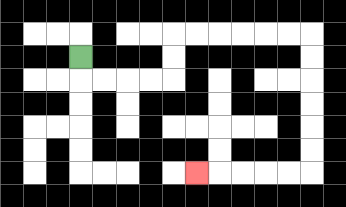{'start': '[3, 2]', 'end': '[8, 7]', 'path_directions': 'D,R,R,R,R,U,U,R,R,R,R,R,R,D,D,D,D,D,D,L,L,L,L,L', 'path_coordinates': '[[3, 2], [3, 3], [4, 3], [5, 3], [6, 3], [7, 3], [7, 2], [7, 1], [8, 1], [9, 1], [10, 1], [11, 1], [12, 1], [13, 1], [13, 2], [13, 3], [13, 4], [13, 5], [13, 6], [13, 7], [12, 7], [11, 7], [10, 7], [9, 7], [8, 7]]'}